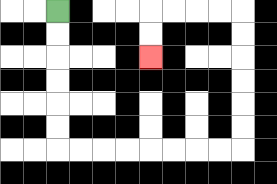{'start': '[2, 0]', 'end': '[6, 2]', 'path_directions': 'D,D,D,D,D,D,R,R,R,R,R,R,R,R,U,U,U,U,U,U,L,L,L,L,D,D', 'path_coordinates': '[[2, 0], [2, 1], [2, 2], [2, 3], [2, 4], [2, 5], [2, 6], [3, 6], [4, 6], [5, 6], [6, 6], [7, 6], [8, 6], [9, 6], [10, 6], [10, 5], [10, 4], [10, 3], [10, 2], [10, 1], [10, 0], [9, 0], [8, 0], [7, 0], [6, 0], [6, 1], [6, 2]]'}